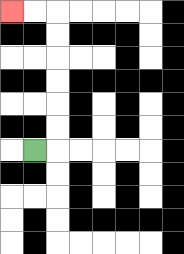{'start': '[1, 6]', 'end': '[0, 0]', 'path_directions': 'R,U,U,U,U,U,U,L,L', 'path_coordinates': '[[1, 6], [2, 6], [2, 5], [2, 4], [2, 3], [2, 2], [2, 1], [2, 0], [1, 0], [0, 0]]'}